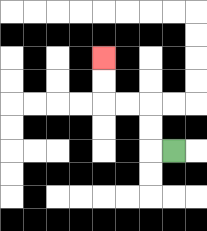{'start': '[7, 6]', 'end': '[4, 2]', 'path_directions': 'L,U,U,L,L,U,U', 'path_coordinates': '[[7, 6], [6, 6], [6, 5], [6, 4], [5, 4], [4, 4], [4, 3], [4, 2]]'}